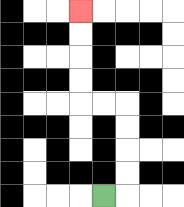{'start': '[4, 8]', 'end': '[3, 0]', 'path_directions': 'R,U,U,U,U,L,L,U,U,U,U', 'path_coordinates': '[[4, 8], [5, 8], [5, 7], [5, 6], [5, 5], [5, 4], [4, 4], [3, 4], [3, 3], [3, 2], [3, 1], [3, 0]]'}